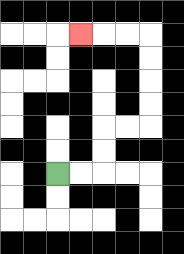{'start': '[2, 7]', 'end': '[3, 1]', 'path_directions': 'R,R,U,U,R,R,U,U,U,U,L,L,L', 'path_coordinates': '[[2, 7], [3, 7], [4, 7], [4, 6], [4, 5], [5, 5], [6, 5], [6, 4], [6, 3], [6, 2], [6, 1], [5, 1], [4, 1], [3, 1]]'}